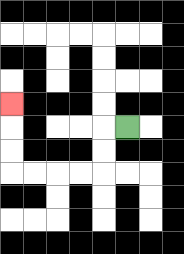{'start': '[5, 5]', 'end': '[0, 4]', 'path_directions': 'L,D,D,L,L,L,L,U,U,U', 'path_coordinates': '[[5, 5], [4, 5], [4, 6], [4, 7], [3, 7], [2, 7], [1, 7], [0, 7], [0, 6], [0, 5], [0, 4]]'}